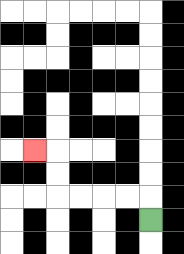{'start': '[6, 9]', 'end': '[1, 6]', 'path_directions': 'U,L,L,L,L,U,U,L', 'path_coordinates': '[[6, 9], [6, 8], [5, 8], [4, 8], [3, 8], [2, 8], [2, 7], [2, 6], [1, 6]]'}